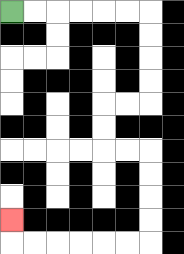{'start': '[0, 0]', 'end': '[0, 9]', 'path_directions': 'R,R,R,R,R,R,D,D,D,D,L,L,D,D,R,R,D,D,D,D,L,L,L,L,L,L,U', 'path_coordinates': '[[0, 0], [1, 0], [2, 0], [3, 0], [4, 0], [5, 0], [6, 0], [6, 1], [6, 2], [6, 3], [6, 4], [5, 4], [4, 4], [4, 5], [4, 6], [5, 6], [6, 6], [6, 7], [6, 8], [6, 9], [6, 10], [5, 10], [4, 10], [3, 10], [2, 10], [1, 10], [0, 10], [0, 9]]'}